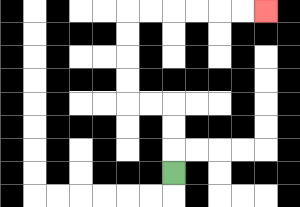{'start': '[7, 7]', 'end': '[11, 0]', 'path_directions': 'U,U,U,L,L,U,U,U,U,R,R,R,R,R,R', 'path_coordinates': '[[7, 7], [7, 6], [7, 5], [7, 4], [6, 4], [5, 4], [5, 3], [5, 2], [5, 1], [5, 0], [6, 0], [7, 0], [8, 0], [9, 0], [10, 0], [11, 0]]'}